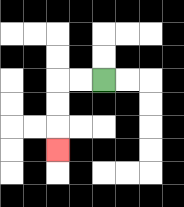{'start': '[4, 3]', 'end': '[2, 6]', 'path_directions': 'L,L,D,D,D', 'path_coordinates': '[[4, 3], [3, 3], [2, 3], [2, 4], [2, 5], [2, 6]]'}